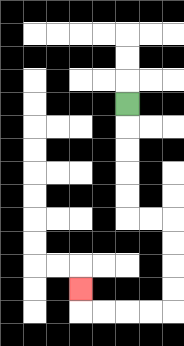{'start': '[5, 4]', 'end': '[3, 12]', 'path_directions': 'D,D,D,D,D,R,R,D,D,D,D,L,L,L,L,U', 'path_coordinates': '[[5, 4], [5, 5], [5, 6], [5, 7], [5, 8], [5, 9], [6, 9], [7, 9], [7, 10], [7, 11], [7, 12], [7, 13], [6, 13], [5, 13], [4, 13], [3, 13], [3, 12]]'}